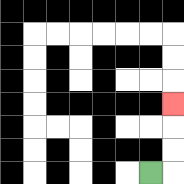{'start': '[6, 7]', 'end': '[7, 4]', 'path_directions': 'R,U,U,U', 'path_coordinates': '[[6, 7], [7, 7], [7, 6], [7, 5], [7, 4]]'}